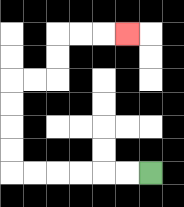{'start': '[6, 7]', 'end': '[5, 1]', 'path_directions': 'L,L,L,L,L,L,U,U,U,U,R,R,U,U,R,R,R', 'path_coordinates': '[[6, 7], [5, 7], [4, 7], [3, 7], [2, 7], [1, 7], [0, 7], [0, 6], [0, 5], [0, 4], [0, 3], [1, 3], [2, 3], [2, 2], [2, 1], [3, 1], [4, 1], [5, 1]]'}